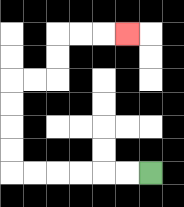{'start': '[6, 7]', 'end': '[5, 1]', 'path_directions': 'L,L,L,L,L,L,U,U,U,U,R,R,U,U,R,R,R', 'path_coordinates': '[[6, 7], [5, 7], [4, 7], [3, 7], [2, 7], [1, 7], [0, 7], [0, 6], [0, 5], [0, 4], [0, 3], [1, 3], [2, 3], [2, 2], [2, 1], [3, 1], [4, 1], [5, 1]]'}